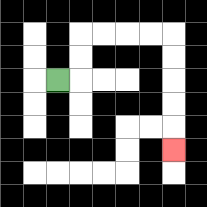{'start': '[2, 3]', 'end': '[7, 6]', 'path_directions': 'R,U,U,R,R,R,R,D,D,D,D,D', 'path_coordinates': '[[2, 3], [3, 3], [3, 2], [3, 1], [4, 1], [5, 1], [6, 1], [7, 1], [7, 2], [7, 3], [7, 4], [7, 5], [7, 6]]'}